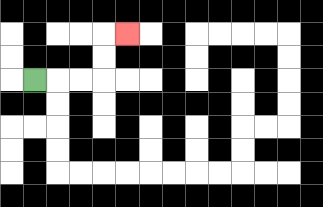{'start': '[1, 3]', 'end': '[5, 1]', 'path_directions': 'R,R,R,U,U,R', 'path_coordinates': '[[1, 3], [2, 3], [3, 3], [4, 3], [4, 2], [4, 1], [5, 1]]'}